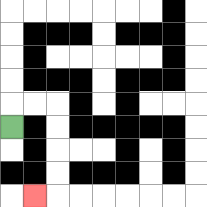{'start': '[0, 5]', 'end': '[1, 8]', 'path_directions': 'U,R,R,D,D,D,D,L', 'path_coordinates': '[[0, 5], [0, 4], [1, 4], [2, 4], [2, 5], [2, 6], [2, 7], [2, 8], [1, 8]]'}